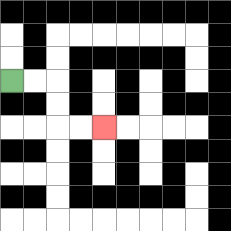{'start': '[0, 3]', 'end': '[4, 5]', 'path_directions': 'R,R,D,D,R,R', 'path_coordinates': '[[0, 3], [1, 3], [2, 3], [2, 4], [2, 5], [3, 5], [4, 5]]'}